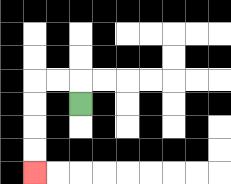{'start': '[3, 4]', 'end': '[1, 7]', 'path_directions': 'U,L,L,D,D,D,D', 'path_coordinates': '[[3, 4], [3, 3], [2, 3], [1, 3], [1, 4], [1, 5], [1, 6], [1, 7]]'}